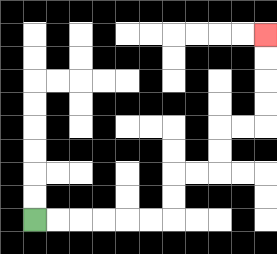{'start': '[1, 9]', 'end': '[11, 1]', 'path_directions': 'R,R,R,R,R,R,U,U,R,R,U,U,R,R,U,U,U,U', 'path_coordinates': '[[1, 9], [2, 9], [3, 9], [4, 9], [5, 9], [6, 9], [7, 9], [7, 8], [7, 7], [8, 7], [9, 7], [9, 6], [9, 5], [10, 5], [11, 5], [11, 4], [11, 3], [11, 2], [11, 1]]'}